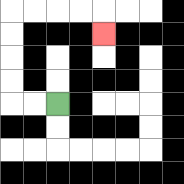{'start': '[2, 4]', 'end': '[4, 1]', 'path_directions': 'L,L,U,U,U,U,R,R,R,R,D', 'path_coordinates': '[[2, 4], [1, 4], [0, 4], [0, 3], [0, 2], [0, 1], [0, 0], [1, 0], [2, 0], [3, 0], [4, 0], [4, 1]]'}